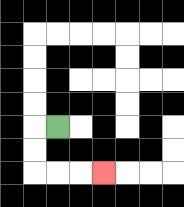{'start': '[2, 5]', 'end': '[4, 7]', 'path_directions': 'L,D,D,R,R,R', 'path_coordinates': '[[2, 5], [1, 5], [1, 6], [1, 7], [2, 7], [3, 7], [4, 7]]'}